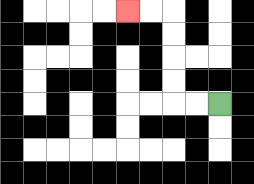{'start': '[9, 4]', 'end': '[5, 0]', 'path_directions': 'L,L,U,U,U,U,L,L', 'path_coordinates': '[[9, 4], [8, 4], [7, 4], [7, 3], [7, 2], [7, 1], [7, 0], [6, 0], [5, 0]]'}